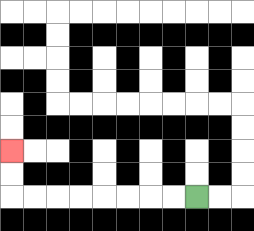{'start': '[8, 8]', 'end': '[0, 6]', 'path_directions': 'L,L,L,L,L,L,L,L,U,U', 'path_coordinates': '[[8, 8], [7, 8], [6, 8], [5, 8], [4, 8], [3, 8], [2, 8], [1, 8], [0, 8], [0, 7], [0, 6]]'}